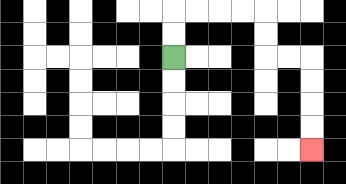{'start': '[7, 2]', 'end': '[13, 6]', 'path_directions': 'U,U,R,R,R,R,D,D,R,R,D,D,D,D', 'path_coordinates': '[[7, 2], [7, 1], [7, 0], [8, 0], [9, 0], [10, 0], [11, 0], [11, 1], [11, 2], [12, 2], [13, 2], [13, 3], [13, 4], [13, 5], [13, 6]]'}